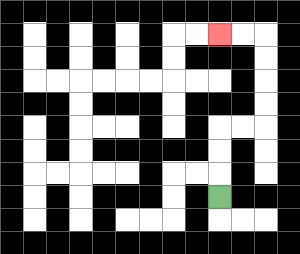{'start': '[9, 8]', 'end': '[9, 1]', 'path_directions': 'U,U,U,R,R,U,U,U,U,L,L', 'path_coordinates': '[[9, 8], [9, 7], [9, 6], [9, 5], [10, 5], [11, 5], [11, 4], [11, 3], [11, 2], [11, 1], [10, 1], [9, 1]]'}